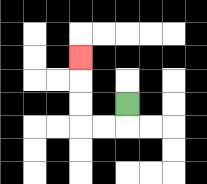{'start': '[5, 4]', 'end': '[3, 2]', 'path_directions': 'D,L,L,U,U,U', 'path_coordinates': '[[5, 4], [5, 5], [4, 5], [3, 5], [3, 4], [3, 3], [3, 2]]'}